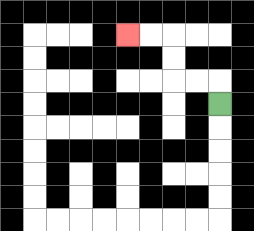{'start': '[9, 4]', 'end': '[5, 1]', 'path_directions': 'U,L,L,U,U,L,L', 'path_coordinates': '[[9, 4], [9, 3], [8, 3], [7, 3], [7, 2], [7, 1], [6, 1], [5, 1]]'}